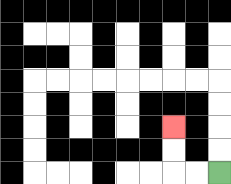{'start': '[9, 7]', 'end': '[7, 5]', 'path_directions': 'L,L,U,U', 'path_coordinates': '[[9, 7], [8, 7], [7, 7], [7, 6], [7, 5]]'}